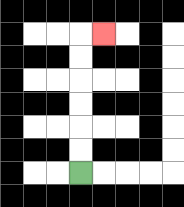{'start': '[3, 7]', 'end': '[4, 1]', 'path_directions': 'U,U,U,U,U,U,R', 'path_coordinates': '[[3, 7], [3, 6], [3, 5], [3, 4], [3, 3], [3, 2], [3, 1], [4, 1]]'}